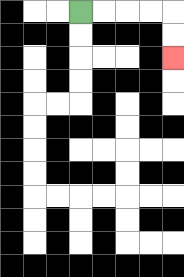{'start': '[3, 0]', 'end': '[7, 2]', 'path_directions': 'R,R,R,R,D,D', 'path_coordinates': '[[3, 0], [4, 0], [5, 0], [6, 0], [7, 0], [7, 1], [7, 2]]'}